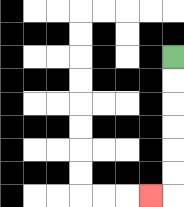{'start': '[7, 2]', 'end': '[6, 8]', 'path_directions': 'D,D,D,D,D,D,L', 'path_coordinates': '[[7, 2], [7, 3], [7, 4], [7, 5], [7, 6], [7, 7], [7, 8], [6, 8]]'}